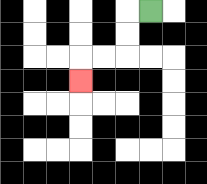{'start': '[6, 0]', 'end': '[3, 3]', 'path_directions': 'L,D,D,L,L,D', 'path_coordinates': '[[6, 0], [5, 0], [5, 1], [5, 2], [4, 2], [3, 2], [3, 3]]'}